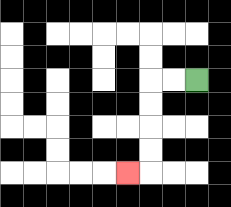{'start': '[8, 3]', 'end': '[5, 7]', 'path_directions': 'L,L,D,D,D,D,L', 'path_coordinates': '[[8, 3], [7, 3], [6, 3], [6, 4], [6, 5], [6, 6], [6, 7], [5, 7]]'}